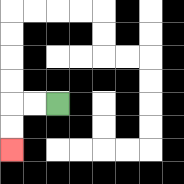{'start': '[2, 4]', 'end': '[0, 6]', 'path_directions': 'L,L,D,D', 'path_coordinates': '[[2, 4], [1, 4], [0, 4], [0, 5], [0, 6]]'}